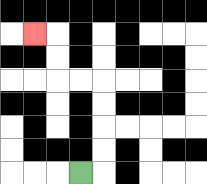{'start': '[3, 7]', 'end': '[1, 1]', 'path_directions': 'R,U,U,U,U,L,L,U,U,L', 'path_coordinates': '[[3, 7], [4, 7], [4, 6], [4, 5], [4, 4], [4, 3], [3, 3], [2, 3], [2, 2], [2, 1], [1, 1]]'}